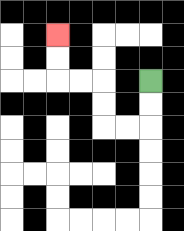{'start': '[6, 3]', 'end': '[2, 1]', 'path_directions': 'D,D,L,L,U,U,L,L,U,U', 'path_coordinates': '[[6, 3], [6, 4], [6, 5], [5, 5], [4, 5], [4, 4], [4, 3], [3, 3], [2, 3], [2, 2], [2, 1]]'}